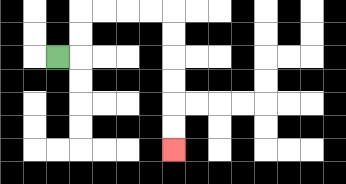{'start': '[2, 2]', 'end': '[7, 6]', 'path_directions': 'R,U,U,R,R,R,R,D,D,D,D,D,D', 'path_coordinates': '[[2, 2], [3, 2], [3, 1], [3, 0], [4, 0], [5, 0], [6, 0], [7, 0], [7, 1], [7, 2], [7, 3], [7, 4], [7, 5], [7, 6]]'}